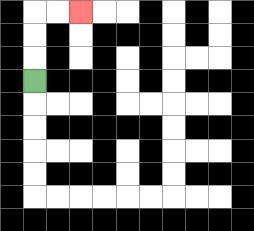{'start': '[1, 3]', 'end': '[3, 0]', 'path_directions': 'U,U,U,R,R', 'path_coordinates': '[[1, 3], [1, 2], [1, 1], [1, 0], [2, 0], [3, 0]]'}